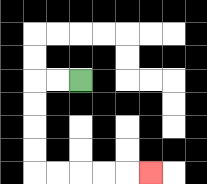{'start': '[3, 3]', 'end': '[6, 7]', 'path_directions': 'L,L,D,D,D,D,R,R,R,R,R', 'path_coordinates': '[[3, 3], [2, 3], [1, 3], [1, 4], [1, 5], [1, 6], [1, 7], [2, 7], [3, 7], [4, 7], [5, 7], [6, 7]]'}